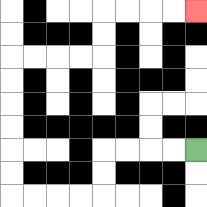{'start': '[8, 6]', 'end': '[8, 0]', 'path_directions': 'L,L,L,L,D,D,L,L,L,L,U,U,U,U,U,U,R,R,R,R,U,U,R,R,R,R', 'path_coordinates': '[[8, 6], [7, 6], [6, 6], [5, 6], [4, 6], [4, 7], [4, 8], [3, 8], [2, 8], [1, 8], [0, 8], [0, 7], [0, 6], [0, 5], [0, 4], [0, 3], [0, 2], [1, 2], [2, 2], [3, 2], [4, 2], [4, 1], [4, 0], [5, 0], [6, 0], [7, 0], [8, 0]]'}